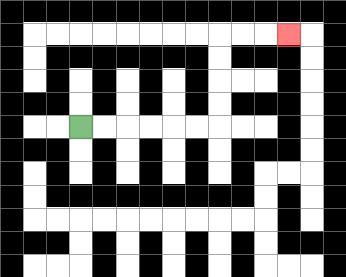{'start': '[3, 5]', 'end': '[12, 1]', 'path_directions': 'R,R,R,R,R,R,U,U,U,U,R,R,R', 'path_coordinates': '[[3, 5], [4, 5], [5, 5], [6, 5], [7, 5], [8, 5], [9, 5], [9, 4], [9, 3], [9, 2], [9, 1], [10, 1], [11, 1], [12, 1]]'}